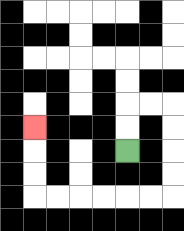{'start': '[5, 6]', 'end': '[1, 5]', 'path_directions': 'U,U,R,R,D,D,D,D,L,L,L,L,L,L,U,U,U', 'path_coordinates': '[[5, 6], [5, 5], [5, 4], [6, 4], [7, 4], [7, 5], [7, 6], [7, 7], [7, 8], [6, 8], [5, 8], [4, 8], [3, 8], [2, 8], [1, 8], [1, 7], [1, 6], [1, 5]]'}